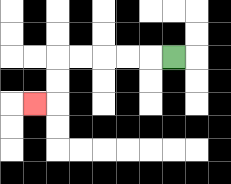{'start': '[7, 2]', 'end': '[1, 4]', 'path_directions': 'L,L,L,L,L,D,D,L', 'path_coordinates': '[[7, 2], [6, 2], [5, 2], [4, 2], [3, 2], [2, 2], [2, 3], [2, 4], [1, 4]]'}